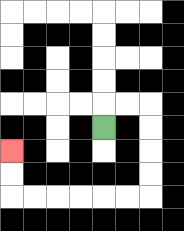{'start': '[4, 5]', 'end': '[0, 6]', 'path_directions': 'U,R,R,D,D,D,D,L,L,L,L,L,L,U,U', 'path_coordinates': '[[4, 5], [4, 4], [5, 4], [6, 4], [6, 5], [6, 6], [6, 7], [6, 8], [5, 8], [4, 8], [3, 8], [2, 8], [1, 8], [0, 8], [0, 7], [0, 6]]'}